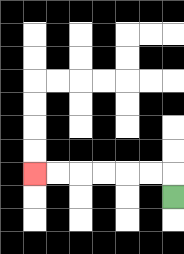{'start': '[7, 8]', 'end': '[1, 7]', 'path_directions': 'U,L,L,L,L,L,L', 'path_coordinates': '[[7, 8], [7, 7], [6, 7], [5, 7], [4, 7], [3, 7], [2, 7], [1, 7]]'}